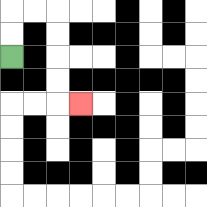{'start': '[0, 2]', 'end': '[3, 4]', 'path_directions': 'U,U,R,R,D,D,D,D,R', 'path_coordinates': '[[0, 2], [0, 1], [0, 0], [1, 0], [2, 0], [2, 1], [2, 2], [2, 3], [2, 4], [3, 4]]'}